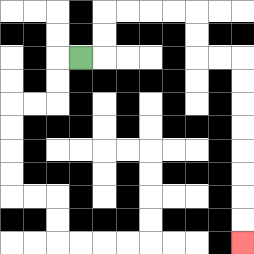{'start': '[3, 2]', 'end': '[10, 10]', 'path_directions': 'R,U,U,R,R,R,R,D,D,R,R,D,D,D,D,D,D,D,D', 'path_coordinates': '[[3, 2], [4, 2], [4, 1], [4, 0], [5, 0], [6, 0], [7, 0], [8, 0], [8, 1], [8, 2], [9, 2], [10, 2], [10, 3], [10, 4], [10, 5], [10, 6], [10, 7], [10, 8], [10, 9], [10, 10]]'}